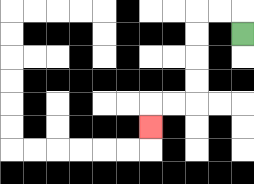{'start': '[10, 1]', 'end': '[6, 5]', 'path_directions': 'U,L,L,D,D,D,D,L,L,D', 'path_coordinates': '[[10, 1], [10, 0], [9, 0], [8, 0], [8, 1], [8, 2], [8, 3], [8, 4], [7, 4], [6, 4], [6, 5]]'}